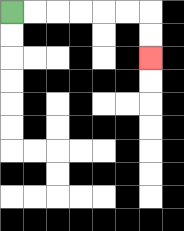{'start': '[0, 0]', 'end': '[6, 2]', 'path_directions': 'R,R,R,R,R,R,D,D', 'path_coordinates': '[[0, 0], [1, 0], [2, 0], [3, 0], [4, 0], [5, 0], [6, 0], [6, 1], [6, 2]]'}